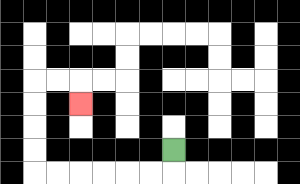{'start': '[7, 6]', 'end': '[3, 4]', 'path_directions': 'D,L,L,L,L,L,L,U,U,U,U,R,R,D', 'path_coordinates': '[[7, 6], [7, 7], [6, 7], [5, 7], [4, 7], [3, 7], [2, 7], [1, 7], [1, 6], [1, 5], [1, 4], [1, 3], [2, 3], [3, 3], [3, 4]]'}